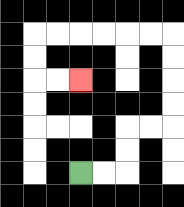{'start': '[3, 7]', 'end': '[3, 3]', 'path_directions': 'R,R,U,U,R,R,U,U,U,U,L,L,L,L,L,L,D,D,R,R', 'path_coordinates': '[[3, 7], [4, 7], [5, 7], [5, 6], [5, 5], [6, 5], [7, 5], [7, 4], [7, 3], [7, 2], [7, 1], [6, 1], [5, 1], [4, 1], [3, 1], [2, 1], [1, 1], [1, 2], [1, 3], [2, 3], [3, 3]]'}